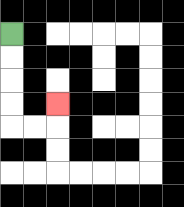{'start': '[0, 1]', 'end': '[2, 4]', 'path_directions': 'D,D,D,D,R,R,U', 'path_coordinates': '[[0, 1], [0, 2], [0, 3], [0, 4], [0, 5], [1, 5], [2, 5], [2, 4]]'}